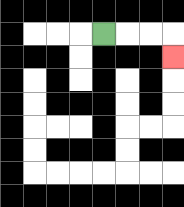{'start': '[4, 1]', 'end': '[7, 2]', 'path_directions': 'R,R,R,D', 'path_coordinates': '[[4, 1], [5, 1], [6, 1], [7, 1], [7, 2]]'}